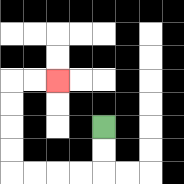{'start': '[4, 5]', 'end': '[2, 3]', 'path_directions': 'D,D,L,L,L,L,U,U,U,U,R,R', 'path_coordinates': '[[4, 5], [4, 6], [4, 7], [3, 7], [2, 7], [1, 7], [0, 7], [0, 6], [0, 5], [0, 4], [0, 3], [1, 3], [2, 3]]'}